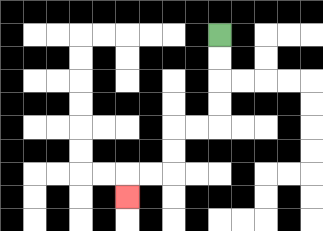{'start': '[9, 1]', 'end': '[5, 8]', 'path_directions': 'D,D,D,D,L,L,D,D,L,L,D', 'path_coordinates': '[[9, 1], [9, 2], [9, 3], [9, 4], [9, 5], [8, 5], [7, 5], [7, 6], [7, 7], [6, 7], [5, 7], [5, 8]]'}